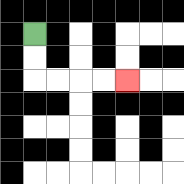{'start': '[1, 1]', 'end': '[5, 3]', 'path_directions': 'D,D,R,R,R,R', 'path_coordinates': '[[1, 1], [1, 2], [1, 3], [2, 3], [3, 3], [4, 3], [5, 3]]'}